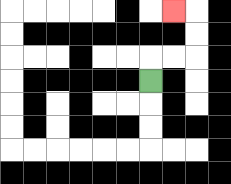{'start': '[6, 3]', 'end': '[7, 0]', 'path_directions': 'U,R,R,U,U,L', 'path_coordinates': '[[6, 3], [6, 2], [7, 2], [8, 2], [8, 1], [8, 0], [7, 0]]'}